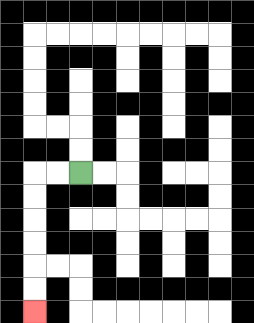{'start': '[3, 7]', 'end': '[1, 13]', 'path_directions': 'L,L,D,D,D,D,D,D', 'path_coordinates': '[[3, 7], [2, 7], [1, 7], [1, 8], [1, 9], [1, 10], [1, 11], [1, 12], [1, 13]]'}